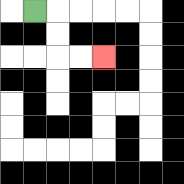{'start': '[1, 0]', 'end': '[4, 2]', 'path_directions': 'R,D,D,R,R', 'path_coordinates': '[[1, 0], [2, 0], [2, 1], [2, 2], [3, 2], [4, 2]]'}